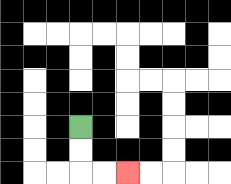{'start': '[3, 5]', 'end': '[5, 7]', 'path_directions': 'D,D,R,R', 'path_coordinates': '[[3, 5], [3, 6], [3, 7], [4, 7], [5, 7]]'}